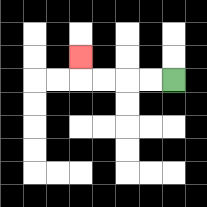{'start': '[7, 3]', 'end': '[3, 2]', 'path_directions': 'L,L,L,L,U', 'path_coordinates': '[[7, 3], [6, 3], [5, 3], [4, 3], [3, 3], [3, 2]]'}